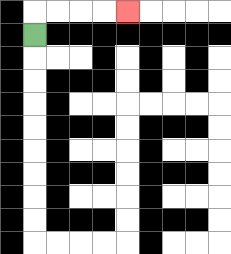{'start': '[1, 1]', 'end': '[5, 0]', 'path_directions': 'U,R,R,R,R', 'path_coordinates': '[[1, 1], [1, 0], [2, 0], [3, 0], [4, 0], [5, 0]]'}